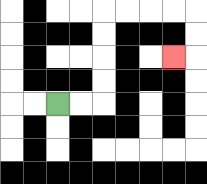{'start': '[2, 4]', 'end': '[7, 2]', 'path_directions': 'R,R,U,U,U,U,R,R,R,R,D,D,L', 'path_coordinates': '[[2, 4], [3, 4], [4, 4], [4, 3], [4, 2], [4, 1], [4, 0], [5, 0], [6, 0], [7, 0], [8, 0], [8, 1], [8, 2], [7, 2]]'}